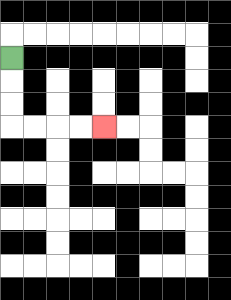{'start': '[0, 2]', 'end': '[4, 5]', 'path_directions': 'D,D,D,R,R,R,R', 'path_coordinates': '[[0, 2], [0, 3], [0, 4], [0, 5], [1, 5], [2, 5], [3, 5], [4, 5]]'}